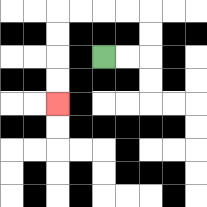{'start': '[4, 2]', 'end': '[2, 4]', 'path_directions': 'R,R,U,U,L,L,L,L,D,D,D,D', 'path_coordinates': '[[4, 2], [5, 2], [6, 2], [6, 1], [6, 0], [5, 0], [4, 0], [3, 0], [2, 0], [2, 1], [2, 2], [2, 3], [2, 4]]'}